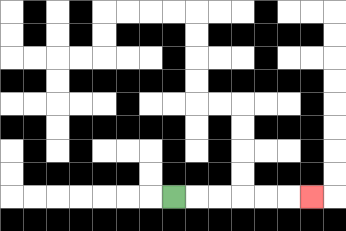{'start': '[7, 8]', 'end': '[13, 8]', 'path_directions': 'R,R,R,R,R,R', 'path_coordinates': '[[7, 8], [8, 8], [9, 8], [10, 8], [11, 8], [12, 8], [13, 8]]'}